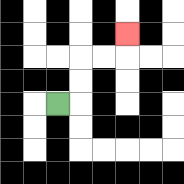{'start': '[2, 4]', 'end': '[5, 1]', 'path_directions': 'R,U,U,R,R,U', 'path_coordinates': '[[2, 4], [3, 4], [3, 3], [3, 2], [4, 2], [5, 2], [5, 1]]'}